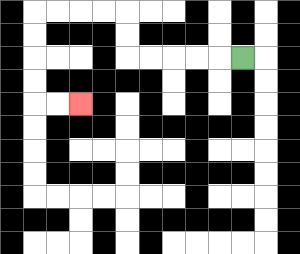{'start': '[10, 2]', 'end': '[3, 4]', 'path_directions': 'L,L,L,L,L,U,U,L,L,L,L,D,D,D,D,R,R', 'path_coordinates': '[[10, 2], [9, 2], [8, 2], [7, 2], [6, 2], [5, 2], [5, 1], [5, 0], [4, 0], [3, 0], [2, 0], [1, 0], [1, 1], [1, 2], [1, 3], [1, 4], [2, 4], [3, 4]]'}